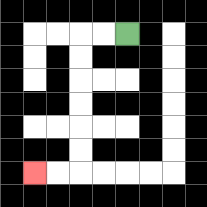{'start': '[5, 1]', 'end': '[1, 7]', 'path_directions': 'L,L,D,D,D,D,D,D,L,L', 'path_coordinates': '[[5, 1], [4, 1], [3, 1], [3, 2], [3, 3], [3, 4], [3, 5], [3, 6], [3, 7], [2, 7], [1, 7]]'}